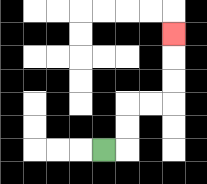{'start': '[4, 6]', 'end': '[7, 1]', 'path_directions': 'R,U,U,R,R,U,U,U', 'path_coordinates': '[[4, 6], [5, 6], [5, 5], [5, 4], [6, 4], [7, 4], [7, 3], [7, 2], [7, 1]]'}